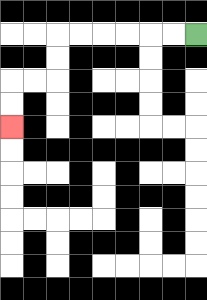{'start': '[8, 1]', 'end': '[0, 5]', 'path_directions': 'L,L,L,L,L,L,D,D,L,L,D,D', 'path_coordinates': '[[8, 1], [7, 1], [6, 1], [5, 1], [4, 1], [3, 1], [2, 1], [2, 2], [2, 3], [1, 3], [0, 3], [0, 4], [0, 5]]'}